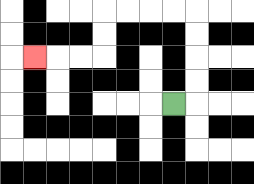{'start': '[7, 4]', 'end': '[1, 2]', 'path_directions': 'R,U,U,U,U,L,L,L,L,D,D,L,L,L', 'path_coordinates': '[[7, 4], [8, 4], [8, 3], [8, 2], [8, 1], [8, 0], [7, 0], [6, 0], [5, 0], [4, 0], [4, 1], [4, 2], [3, 2], [2, 2], [1, 2]]'}